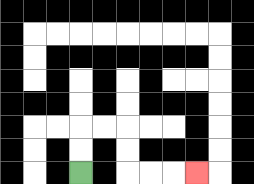{'start': '[3, 7]', 'end': '[8, 7]', 'path_directions': 'U,U,R,R,D,D,R,R,R', 'path_coordinates': '[[3, 7], [3, 6], [3, 5], [4, 5], [5, 5], [5, 6], [5, 7], [6, 7], [7, 7], [8, 7]]'}